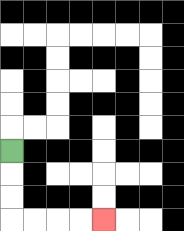{'start': '[0, 6]', 'end': '[4, 9]', 'path_directions': 'D,D,D,R,R,R,R', 'path_coordinates': '[[0, 6], [0, 7], [0, 8], [0, 9], [1, 9], [2, 9], [3, 9], [4, 9]]'}